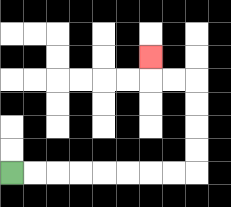{'start': '[0, 7]', 'end': '[6, 2]', 'path_directions': 'R,R,R,R,R,R,R,R,U,U,U,U,L,L,U', 'path_coordinates': '[[0, 7], [1, 7], [2, 7], [3, 7], [4, 7], [5, 7], [6, 7], [7, 7], [8, 7], [8, 6], [8, 5], [8, 4], [8, 3], [7, 3], [6, 3], [6, 2]]'}